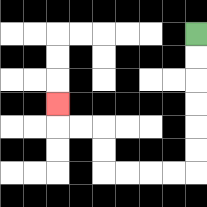{'start': '[8, 1]', 'end': '[2, 4]', 'path_directions': 'D,D,D,D,D,D,L,L,L,L,U,U,L,L,U', 'path_coordinates': '[[8, 1], [8, 2], [8, 3], [8, 4], [8, 5], [8, 6], [8, 7], [7, 7], [6, 7], [5, 7], [4, 7], [4, 6], [4, 5], [3, 5], [2, 5], [2, 4]]'}